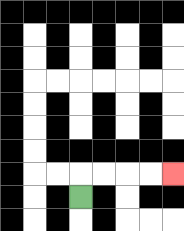{'start': '[3, 8]', 'end': '[7, 7]', 'path_directions': 'U,R,R,R,R', 'path_coordinates': '[[3, 8], [3, 7], [4, 7], [5, 7], [6, 7], [7, 7]]'}